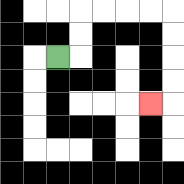{'start': '[2, 2]', 'end': '[6, 4]', 'path_directions': 'R,U,U,R,R,R,R,D,D,D,D,L', 'path_coordinates': '[[2, 2], [3, 2], [3, 1], [3, 0], [4, 0], [5, 0], [6, 0], [7, 0], [7, 1], [7, 2], [7, 3], [7, 4], [6, 4]]'}